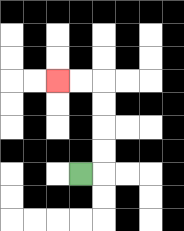{'start': '[3, 7]', 'end': '[2, 3]', 'path_directions': 'R,U,U,U,U,L,L', 'path_coordinates': '[[3, 7], [4, 7], [4, 6], [4, 5], [4, 4], [4, 3], [3, 3], [2, 3]]'}